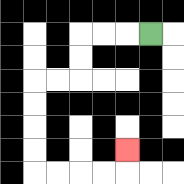{'start': '[6, 1]', 'end': '[5, 6]', 'path_directions': 'L,L,L,D,D,L,L,D,D,D,D,R,R,R,R,U', 'path_coordinates': '[[6, 1], [5, 1], [4, 1], [3, 1], [3, 2], [3, 3], [2, 3], [1, 3], [1, 4], [1, 5], [1, 6], [1, 7], [2, 7], [3, 7], [4, 7], [5, 7], [5, 6]]'}